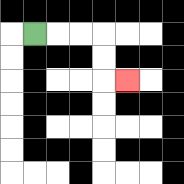{'start': '[1, 1]', 'end': '[5, 3]', 'path_directions': 'R,R,R,D,D,R', 'path_coordinates': '[[1, 1], [2, 1], [3, 1], [4, 1], [4, 2], [4, 3], [5, 3]]'}